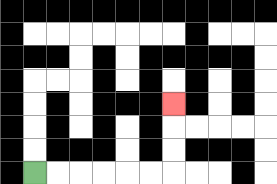{'start': '[1, 7]', 'end': '[7, 4]', 'path_directions': 'R,R,R,R,R,R,U,U,U', 'path_coordinates': '[[1, 7], [2, 7], [3, 7], [4, 7], [5, 7], [6, 7], [7, 7], [7, 6], [7, 5], [7, 4]]'}